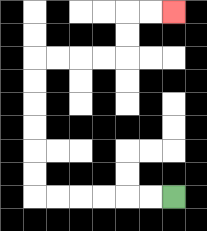{'start': '[7, 8]', 'end': '[7, 0]', 'path_directions': 'L,L,L,L,L,L,U,U,U,U,U,U,R,R,R,R,U,U,R,R', 'path_coordinates': '[[7, 8], [6, 8], [5, 8], [4, 8], [3, 8], [2, 8], [1, 8], [1, 7], [1, 6], [1, 5], [1, 4], [1, 3], [1, 2], [2, 2], [3, 2], [4, 2], [5, 2], [5, 1], [5, 0], [6, 0], [7, 0]]'}